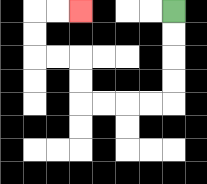{'start': '[7, 0]', 'end': '[3, 0]', 'path_directions': 'D,D,D,D,L,L,L,L,U,U,L,L,U,U,R,R', 'path_coordinates': '[[7, 0], [7, 1], [7, 2], [7, 3], [7, 4], [6, 4], [5, 4], [4, 4], [3, 4], [3, 3], [3, 2], [2, 2], [1, 2], [1, 1], [1, 0], [2, 0], [3, 0]]'}